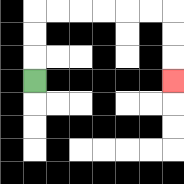{'start': '[1, 3]', 'end': '[7, 3]', 'path_directions': 'U,U,U,R,R,R,R,R,R,D,D,D', 'path_coordinates': '[[1, 3], [1, 2], [1, 1], [1, 0], [2, 0], [3, 0], [4, 0], [5, 0], [6, 0], [7, 0], [7, 1], [7, 2], [7, 3]]'}